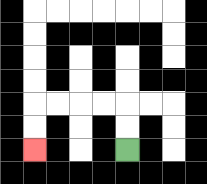{'start': '[5, 6]', 'end': '[1, 6]', 'path_directions': 'U,U,L,L,L,L,D,D', 'path_coordinates': '[[5, 6], [5, 5], [5, 4], [4, 4], [3, 4], [2, 4], [1, 4], [1, 5], [1, 6]]'}